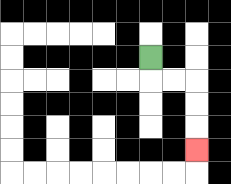{'start': '[6, 2]', 'end': '[8, 6]', 'path_directions': 'D,R,R,D,D,D', 'path_coordinates': '[[6, 2], [6, 3], [7, 3], [8, 3], [8, 4], [8, 5], [8, 6]]'}